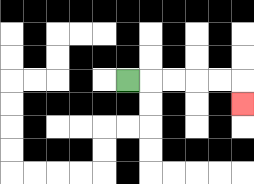{'start': '[5, 3]', 'end': '[10, 4]', 'path_directions': 'R,R,R,R,R,D', 'path_coordinates': '[[5, 3], [6, 3], [7, 3], [8, 3], [9, 3], [10, 3], [10, 4]]'}